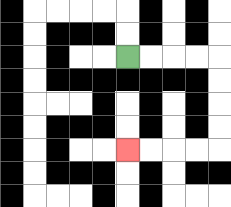{'start': '[5, 2]', 'end': '[5, 6]', 'path_directions': 'R,R,R,R,D,D,D,D,L,L,L,L', 'path_coordinates': '[[5, 2], [6, 2], [7, 2], [8, 2], [9, 2], [9, 3], [9, 4], [9, 5], [9, 6], [8, 6], [7, 6], [6, 6], [5, 6]]'}